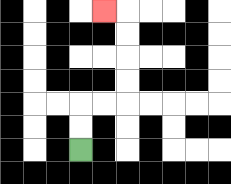{'start': '[3, 6]', 'end': '[4, 0]', 'path_directions': 'U,U,R,R,U,U,U,U,L', 'path_coordinates': '[[3, 6], [3, 5], [3, 4], [4, 4], [5, 4], [5, 3], [5, 2], [5, 1], [5, 0], [4, 0]]'}